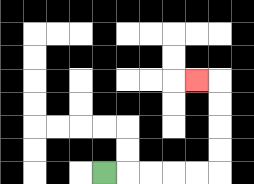{'start': '[4, 7]', 'end': '[8, 3]', 'path_directions': 'R,R,R,R,R,U,U,U,U,L', 'path_coordinates': '[[4, 7], [5, 7], [6, 7], [7, 7], [8, 7], [9, 7], [9, 6], [9, 5], [9, 4], [9, 3], [8, 3]]'}